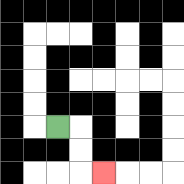{'start': '[2, 5]', 'end': '[4, 7]', 'path_directions': 'R,D,D,R', 'path_coordinates': '[[2, 5], [3, 5], [3, 6], [3, 7], [4, 7]]'}